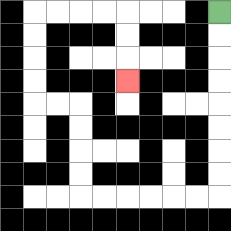{'start': '[9, 0]', 'end': '[5, 3]', 'path_directions': 'D,D,D,D,D,D,D,D,L,L,L,L,L,L,U,U,U,U,L,L,U,U,U,U,R,R,R,R,D,D,D', 'path_coordinates': '[[9, 0], [9, 1], [9, 2], [9, 3], [9, 4], [9, 5], [9, 6], [9, 7], [9, 8], [8, 8], [7, 8], [6, 8], [5, 8], [4, 8], [3, 8], [3, 7], [3, 6], [3, 5], [3, 4], [2, 4], [1, 4], [1, 3], [1, 2], [1, 1], [1, 0], [2, 0], [3, 0], [4, 0], [5, 0], [5, 1], [5, 2], [5, 3]]'}